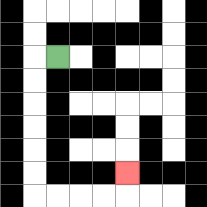{'start': '[2, 2]', 'end': '[5, 7]', 'path_directions': 'L,D,D,D,D,D,D,R,R,R,R,U', 'path_coordinates': '[[2, 2], [1, 2], [1, 3], [1, 4], [1, 5], [1, 6], [1, 7], [1, 8], [2, 8], [3, 8], [4, 8], [5, 8], [5, 7]]'}